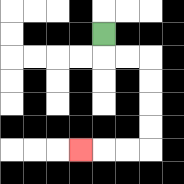{'start': '[4, 1]', 'end': '[3, 6]', 'path_directions': 'D,R,R,D,D,D,D,L,L,L', 'path_coordinates': '[[4, 1], [4, 2], [5, 2], [6, 2], [6, 3], [6, 4], [6, 5], [6, 6], [5, 6], [4, 6], [3, 6]]'}